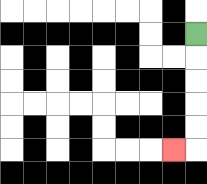{'start': '[8, 1]', 'end': '[7, 6]', 'path_directions': 'D,D,D,D,D,L', 'path_coordinates': '[[8, 1], [8, 2], [8, 3], [8, 4], [8, 5], [8, 6], [7, 6]]'}